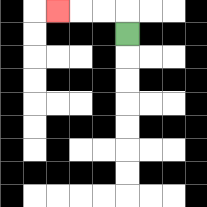{'start': '[5, 1]', 'end': '[2, 0]', 'path_directions': 'U,L,L,L', 'path_coordinates': '[[5, 1], [5, 0], [4, 0], [3, 0], [2, 0]]'}